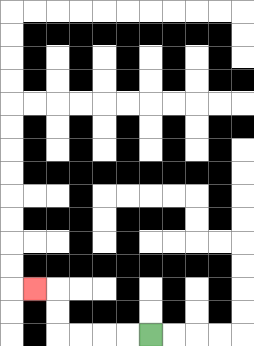{'start': '[6, 14]', 'end': '[1, 12]', 'path_directions': 'L,L,L,L,U,U,L', 'path_coordinates': '[[6, 14], [5, 14], [4, 14], [3, 14], [2, 14], [2, 13], [2, 12], [1, 12]]'}